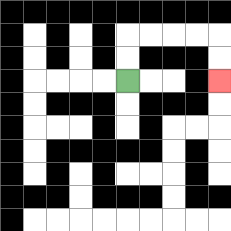{'start': '[5, 3]', 'end': '[9, 3]', 'path_directions': 'U,U,R,R,R,R,D,D', 'path_coordinates': '[[5, 3], [5, 2], [5, 1], [6, 1], [7, 1], [8, 1], [9, 1], [9, 2], [9, 3]]'}